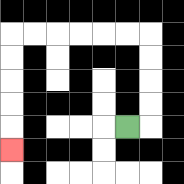{'start': '[5, 5]', 'end': '[0, 6]', 'path_directions': 'R,U,U,U,U,L,L,L,L,L,L,D,D,D,D,D', 'path_coordinates': '[[5, 5], [6, 5], [6, 4], [6, 3], [6, 2], [6, 1], [5, 1], [4, 1], [3, 1], [2, 1], [1, 1], [0, 1], [0, 2], [0, 3], [0, 4], [0, 5], [0, 6]]'}